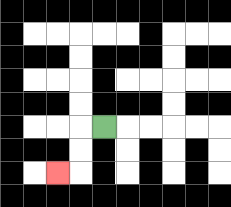{'start': '[4, 5]', 'end': '[2, 7]', 'path_directions': 'L,D,D,L', 'path_coordinates': '[[4, 5], [3, 5], [3, 6], [3, 7], [2, 7]]'}